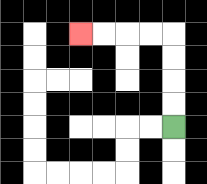{'start': '[7, 5]', 'end': '[3, 1]', 'path_directions': 'U,U,U,U,L,L,L,L', 'path_coordinates': '[[7, 5], [7, 4], [7, 3], [7, 2], [7, 1], [6, 1], [5, 1], [4, 1], [3, 1]]'}